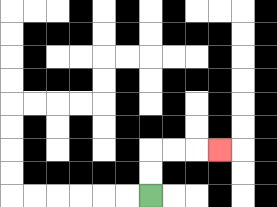{'start': '[6, 8]', 'end': '[9, 6]', 'path_directions': 'U,U,R,R,R', 'path_coordinates': '[[6, 8], [6, 7], [6, 6], [7, 6], [8, 6], [9, 6]]'}